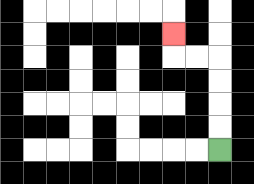{'start': '[9, 6]', 'end': '[7, 1]', 'path_directions': 'U,U,U,U,L,L,U', 'path_coordinates': '[[9, 6], [9, 5], [9, 4], [9, 3], [9, 2], [8, 2], [7, 2], [7, 1]]'}